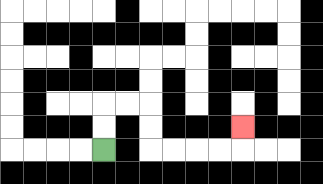{'start': '[4, 6]', 'end': '[10, 5]', 'path_directions': 'U,U,R,R,D,D,R,R,R,R,U', 'path_coordinates': '[[4, 6], [4, 5], [4, 4], [5, 4], [6, 4], [6, 5], [6, 6], [7, 6], [8, 6], [9, 6], [10, 6], [10, 5]]'}